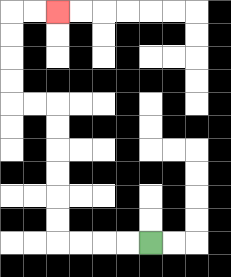{'start': '[6, 10]', 'end': '[2, 0]', 'path_directions': 'L,L,L,L,U,U,U,U,U,U,L,L,U,U,U,U,R,R', 'path_coordinates': '[[6, 10], [5, 10], [4, 10], [3, 10], [2, 10], [2, 9], [2, 8], [2, 7], [2, 6], [2, 5], [2, 4], [1, 4], [0, 4], [0, 3], [0, 2], [0, 1], [0, 0], [1, 0], [2, 0]]'}